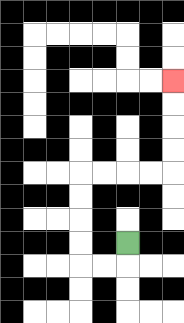{'start': '[5, 10]', 'end': '[7, 3]', 'path_directions': 'D,L,L,U,U,U,U,R,R,R,R,U,U,U,U', 'path_coordinates': '[[5, 10], [5, 11], [4, 11], [3, 11], [3, 10], [3, 9], [3, 8], [3, 7], [4, 7], [5, 7], [6, 7], [7, 7], [7, 6], [7, 5], [7, 4], [7, 3]]'}